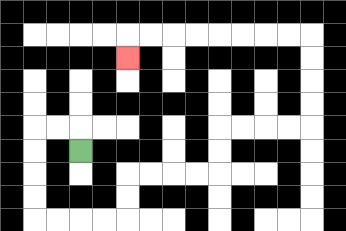{'start': '[3, 6]', 'end': '[5, 2]', 'path_directions': 'U,L,L,D,D,D,D,R,R,R,R,U,U,R,R,R,R,U,U,R,R,R,R,U,U,U,U,L,L,L,L,L,L,L,L,D', 'path_coordinates': '[[3, 6], [3, 5], [2, 5], [1, 5], [1, 6], [1, 7], [1, 8], [1, 9], [2, 9], [3, 9], [4, 9], [5, 9], [5, 8], [5, 7], [6, 7], [7, 7], [8, 7], [9, 7], [9, 6], [9, 5], [10, 5], [11, 5], [12, 5], [13, 5], [13, 4], [13, 3], [13, 2], [13, 1], [12, 1], [11, 1], [10, 1], [9, 1], [8, 1], [7, 1], [6, 1], [5, 1], [5, 2]]'}